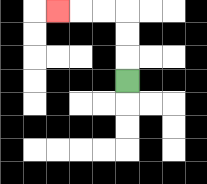{'start': '[5, 3]', 'end': '[2, 0]', 'path_directions': 'U,U,U,L,L,L', 'path_coordinates': '[[5, 3], [5, 2], [5, 1], [5, 0], [4, 0], [3, 0], [2, 0]]'}